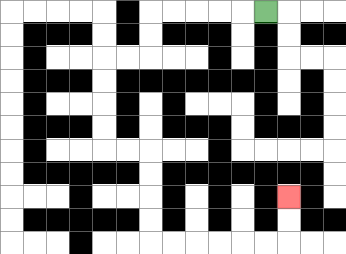{'start': '[11, 0]', 'end': '[12, 8]', 'path_directions': 'L,L,L,L,L,D,D,L,L,D,D,D,D,R,R,D,D,D,D,R,R,R,R,R,R,U,U', 'path_coordinates': '[[11, 0], [10, 0], [9, 0], [8, 0], [7, 0], [6, 0], [6, 1], [6, 2], [5, 2], [4, 2], [4, 3], [4, 4], [4, 5], [4, 6], [5, 6], [6, 6], [6, 7], [6, 8], [6, 9], [6, 10], [7, 10], [8, 10], [9, 10], [10, 10], [11, 10], [12, 10], [12, 9], [12, 8]]'}